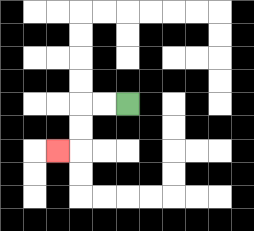{'start': '[5, 4]', 'end': '[2, 6]', 'path_directions': 'L,L,D,D,L', 'path_coordinates': '[[5, 4], [4, 4], [3, 4], [3, 5], [3, 6], [2, 6]]'}